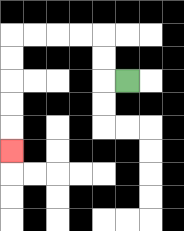{'start': '[5, 3]', 'end': '[0, 6]', 'path_directions': 'L,U,U,L,L,L,L,D,D,D,D,D', 'path_coordinates': '[[5, 3], [4, 3], [4, 2], [4, 1], [3, 1], [2, 1], [1, 1], [0, 1], [0, 2], [0, 3], [0, 4], [0, 5], [0, 6]]'}